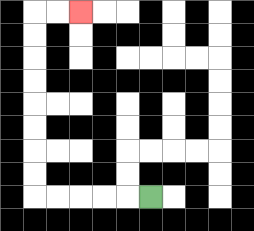{'start': '[6, 8]', 'end': '[3, 0]', 'path_directions': 'L,L,L,L,L,U,U,U,U,U,U,U,U,R,R', 'path_coordinates': '[[6, 8], [5, 8], [4, 8], [3, 8], [2, 8], [1, 8], [1, 7], [1, 6], [1, 5], [1, 4], [1, 3], [1, 2], [1, 1], [1, 0], [2, 0], [3, 0]]'}